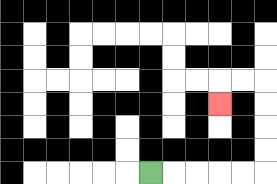{'start': '[6, 7]', 'end': '[9, 4]', 'path_directions': 'R,R,R,R,R,U,U,U,U,L,L,D', 'path_coordinates': '[[6, 7], [7, 7], [8, 7], [9, 7], [10, 7], [11, 7], [11, 6], [11, 5], [11, 4], [11, 3], [10, 3], [9, 3], [9, 4]]'}